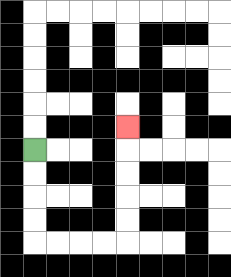{'start': '[1, 6]', 'end': '[5, 5]', 'path_directions': 'D,D,D,D,R,R,R,R,U,U,U,U,U', 'path_coordinates': '[[1, 6], [1, 7], [1, 8], [1, 9], [1, 10], [2, 10], [3, 10], [4, 10], [5, 10], [5, 9], [5, 8], [5, 7], [5, 6], [5, 5]]'}